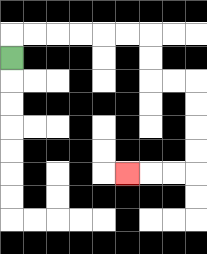{'start': '[0, 2]', 'end': '[5, 7]', 'path_directions': 'U,R,R,R,R,R,R,D,D,R,R,D,D,D,D,L,L,L', 'path_coordinates': '[[0, 2], [0, 1], [1, 1], [2, 1], [3, 1], [4, 1], [5, 1], [6, 1], [6, 2], [6, 3], [7, 3], [8, 3], [8, 4], [8, 5], [8, 6], [8, 7], [7, 7], [6, 7], [5, 7]]'}